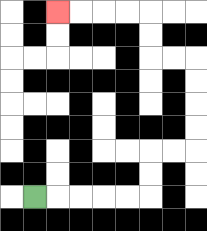{'start': '[1, 8]', 'end': '[2, 0]', 'path_directions': 'R,R,R,R,R,U,U,R,R,U,U,U,U,L,L,U,U,L,L,L,L', 'path_coordinates': '[[1, 8], [2, 8], [3, 8], [4, 8], [5, 8], [6, 8], [6, 7], [6, 6], [7, 6], [8, 6], [8, 5], [8, 4], [8, 3], [8, 2], [7, 2], [6, 2], [6, 1], [6, 0], [5, 0], [4, 0], [3, 0], [2, 0]]'}